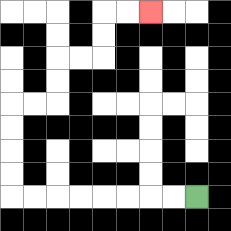{'start': '[8, 8]', 'end': '[6, 0]', 'path_directions': 'L,L,L,L,L,L,L,L,U,U,U,U,R,R,U,U,R,R,U,U,R,R', 'path_coordinates': '[[8, 8], [7, 8], [6, 8], [5, 8], [4, 8], [3, 8], [2, 8], [1, 8], [0, 8], [0, 7], [0, 6], [0, 5], [0, 4], [1, 4], [2, 4], [2, 3], [2, 2], [3, 2], [4, 2], [4, 1], [4, 0], [5, 0], [6, 0]]'}